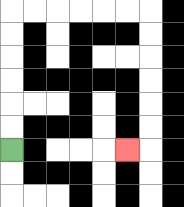{'start': '[0, 6]', 'end': '[5, 6]', 'path_directions': 'U,U,U,U,U,U,R,R,R,R,R,R,D,D,D,D,D,D,L', 'path_coordinates': '[[0, 6], [0, 5], [0, 4], [0, 3], [0, 2], [0, 1], [0, 0], [1, 0], [2, 0], [3, 0], [4, 0], [5, 0], [6, 0], [6, 1], [6, 2], [6, 3], [6, 4], [6, 5], [6, 6], [5, 6]]'}